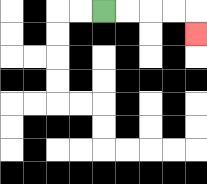{'start': '[4, 0]', 'end': '[8, 1]', 'path_directions': 'R,R,R,R,D', 'path_coordinates': '[[4, 0], [5, 0], [6, 0], [7, 0], [8, 0], [8, 1]]'}